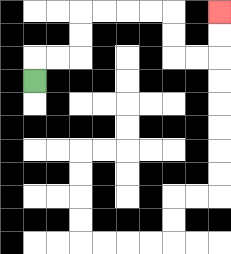{'start': '[1, 3]', 'end': '[9, 0]', 'path_directions': 'U,R,R,U,U,R,R,R,R,D,D,R,R,U,U', 'path_coordinates': '[[1, 3], [1, 2], [2, 2], [3, 2], [3, 1], [3, 0], [4, 0], [5, 0], [6, 0], [7, 0], [7, 1], [7, 2], [8, 2], [9, 2], [9, 1], [9, 0]]'}